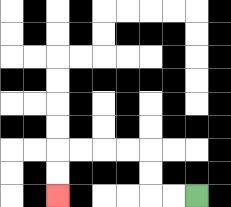{'start': '[8, 8]', 'end': '[2, 8]', 'path_directions': 'L,L,U,U,L,L,L,L,D,D', 'path_coordinates': '[[8, 8], [7, 8], [6, 8], [6, 7], [6, 6], [5, 6], [4, 6], [3, 6], [2, 6], [2, 7], [2, 8]]'}